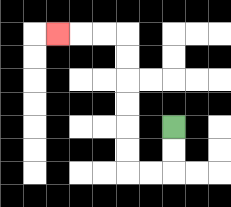{'start': '[7, 5]', 'end': '[2, 1]', 'path_directions': 'D,D,L,L,U,U,U,U,U,U,L,L,L', 'path_coordinates': '[[7, 5], [7, 6], [7, 7], [6, 7], [5, 7], [5, 6], [5, 5], [5, 4], [5, 3], [5, 2], [5, 1], [4, 1], [3, 1], [2, 1]]'}